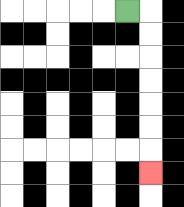{'start': '[5, 0]', 'end': '[6, 7]', 'path_directions': 'R,D,D,D,D,D,D,D', 'path_coordinates': '[[5, 0], [6, 0], [6, 1], [6, 2], [6, 3], [6, 4], [6, 5], [6, 6], [6, 7]]'}